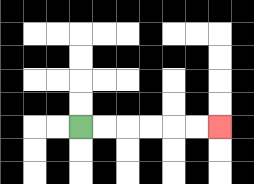{'start': '[3, 5]', 'end': '[9, 5]', 'path_directions': 'R,R,R,R,R,R', 'path_coordinates': '[[3, 5], [4, 5], [5, 5], [6, 5], [7, 5], [8, 5], [9, 5]]'}